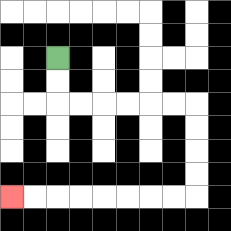{'start': '[2, 2]', 'end': '[0, 8]', 'path_directions': 'D,D,R,R,R,R,R,R,D,D,D,D,L,L,L,L,L,L,L,L', 'path_coordinates': '[[2, 2], [2, 3], [2, 4], [3, 4], [4, 4], [5, 4], [6, 4], [7, 4], [8, 4], [8, 5], [8, 6], [8, 7], [8, 8], [7, 8], [6, 8], [5, 8], [4, 8], [3, 8], [2, 8], [1, 8], [0, 8]]'}